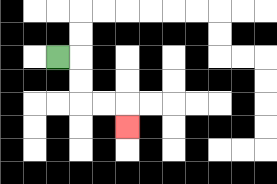{'start': '[2, 2]', 'end': '[5, 5]', 'path_directions': 'R,D,D,R,R,D', 'path_coordinates': '[[2, 2], [3, 2], [3, 3], [3, 4], [4, 4], [5, 4], [5, 5]]'}